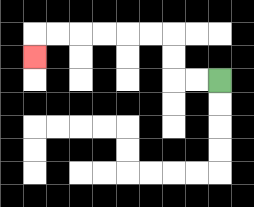{'start': '[9, 3]', 'end': '[1, 2]', 'path_directions': 'L,L,U,U,L,L,L,L,L,L,D', 'path_coordinates': '[[9, 3], [8, 3], [7, 3], [7, 2], [7, 1], [6, 1], [5, 1], [4, 1], [3, 1], [2, 1], [1, 1], [1, 2]]'}